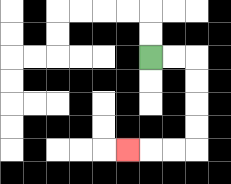{'start': '[6, 2]', 'end': '[5, 6]', 'path_directions': 'R,R,D,D,D,D,L,L,L', 'path_coordinates': '[[6, 2], [7, 2], [8, 2], [8, 3], [8, 4], [8, 5], [8, 6], [7, 6], [6, 6], [5, 6]]'}